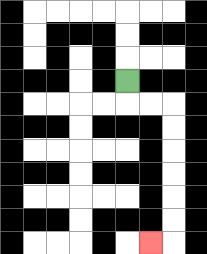{'start': '[5, 3]', 'end': '[6, 10]', 'path_directions': 'D,R,R,D,D,D,D,D,D,L', 'path_coordinates': '[[5, 3], [5, 4], [6, 4], [7, 4], [7, 5], [7, 6], [7, 7], [7, 8], [7, 9], [7, 10], [6, 10]]'}